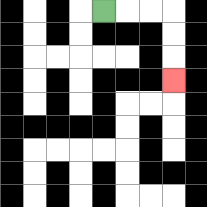{'start': '[4, 0]', 'end': '[7, 3]', 'path_directions': 'R,R,R,D,D,D', 'path_coordinates': '[[4, 0], [5, 0], [6, 0], [7, 0], [7, 1], [7, 2], [7, 3]]'}